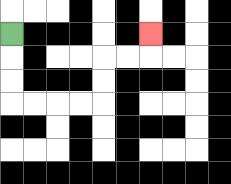{'start': '[0, 1]', 'end': '[6, 1]', 'path_directions': 'D,D,D,R,R,R,R,U,U,R,R,U', 'path_coordinates': '[[0, 1], [0, 2], [0, 3], [0, 4], [1, 4], [2, 4], [3, 4], [4, 4], [4, 3], [4, 2], [5, 2], [6, 2], [6, 1]]'}